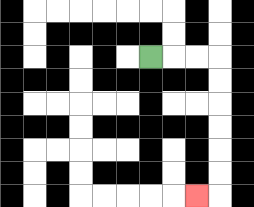{'start': '[6, 2]', 'end': '[8, 8]', 'path_directions': 'R,R,R,D,D,D,D,D,D,L', 'path_coordinates': '[[6, 2], [7, 2], [8, 2], [9, 2], [9, 3], [9, 4], [9, 5], [9, 6], [9, 7], [9, 8], [8, 8]]'}